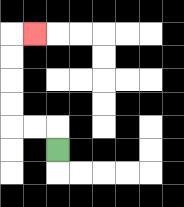{'start': '[2, 6]', 'end': '[1, 1]', 'path_directions': 'U,L,L,U,U,U,U,R', 'path_coordinates': '[[2, 6], [2, 5], [1, 5], [0, 5], [0, 4], [0, 3], [0, 2], [0, 1], [1, 1]]'}